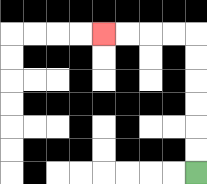{'start': '[8, 7]', 'end': '[4, 1]', 'path_directions': 'U,U,U,U,U,U,L,L,L,L', 'path_coordinates': '[[8, 7], [8, 6], [8, 5], [8, 4], [8, 3], [8, 2], [8, 1], [7, 1], [6, 1], [5, 1], [4, 1]]'}